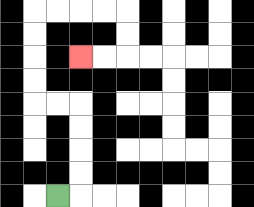{'start': '[2, 8]', 'end': '[3, 2]', 'path_directions': 'R,U,U,U,U,L,L,U,U,U,U,R,R,R,R,D,D,L,L', 'path_coordinates': '[[2, 8], [3, 8], [3, 7], [3, 6], [3, 5], [3, 4], [2, 4], [1, 4], [1, 3], [1, 2], [1, 1], [1, 0], [2, 0], [3, 0], [4, 0], [5, 0], [5, 1], [5, 2], [4, 2], [3, 2]]'}